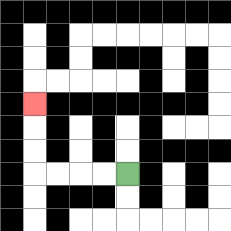{'start': '[5, 7]', 'end': '[1, 4]', 'path_directions': 'L,L,L,L,U,U,U', 'path_coordinates': '[[5, 7], [4, 7], [3, 7], [2, 7], [1, 7], [1, 6], [1, 5], [1, 4]]'}